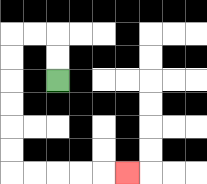{'start': '[2, 3]', 'end': '[5, 7]', 'path_directions': 'U,U,L,L,D,D,D,D,D,D,R,R,R,R,R', 'path_coordinates': '[[2, 3], [2, 2], [2, 1], [1, 1], [0, 1], [0, 2], [0, 3], [0, 4], [0, 5], [0, 6], [0, 7], [1, 7], [2, 7], [3, 7], [4, 7], [5, 7]]'}